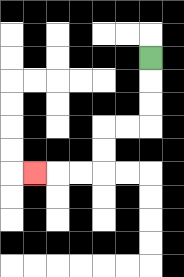{'start': '[6, 2]', 'end': '[1, 7]', 'path_directions': 'D,D,D,L,L,D,D,L,L,L', 'path_coordinates': '[[6, 2], [6, 3], [6, 4], [6, 5], [5, 5], [4, 5], [4, 6], [4, 7], [3, 7], [2, 7], [1, 7]]'}